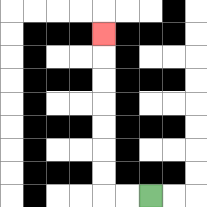{'start': '[6, 8]', 'end': '[4, 1]', 'path_directions': 'L,L,U,U,U,U,U,U,U', 'path_coordinates': '[[6, 8], [5, 8], [4, 8], [4, 7], [4, 6], [4, 5], [4, 4], [4, 3], [4, 2], [4, 1]]'}